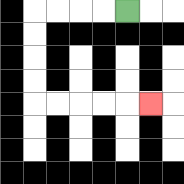{'start': '[5, 0]', 'end': '[6, 4]', 'path_directions': 'L,L,L,L,D,D,D,D,R,R,R,R,R', 'path_coordinates': '[[5, 0], [4, 0], [3, 0], [2, 0], [1, 0], [1, 1], [1, 2], [1, 3], [1, 4], [2, 4], [3, 4], [4, 4], [5, 4], [6, 4]]'}